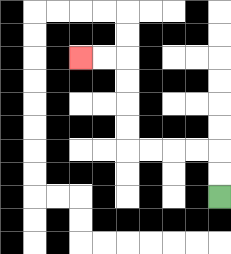{'start': '[9, 8]', 'end': '[3, 2]', 'path_directions': 'U,U,L,L,L,L,U,U,U,U,L,L', 'path_coordinates': '[[9, 8], [9, 7], [9, 6], [8, 6], [7, 6], [6, 6], [5, 6], [5, 5], [5, 4], [5, 3], [5, 2], [4, 2], [3, 2]]'}